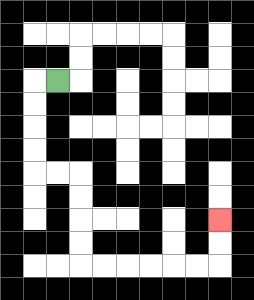{'start': '[2, 3]', 'end': '[9, 9]', 'path_directions': 'L,D,D,D,D,R,R,D,D,D,D,R,R,R,R,R,R,U,U', 'path_coordinates': '[[2, 3], [1, 3], [1, 4], [1, 5], [1, 6], [1, 7], [2, 7], [3, 7], [3, 8], [3, 9], [3, 10], [3, 11], [4, 11], [5, 11], [6, 11], [7, 11], [8, 11], [9, 11], [9, 10], [9, 9]]'}